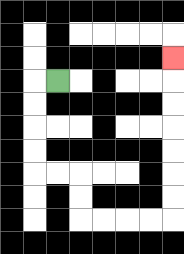{'start': '[2, 3]', 'end': '[7, 2]', 'path_directions': 'L,D,D,D,D,R,R,D,D,R,R,R,R,U,U,U,U,U,U,U', 'path_coordinates': '[[2, 3], [1, 3], [1, 4], [1, 5], [1, 6], [1, 7], [2, 7], [3, 7], [3, 8], [3, 9], [4, 9], [5, 9], [6, 9], [7, 9], [7, 8], [7, 7], [7, 6], [7, 5], [7, 4], [7, 3], [7, 2]]'}